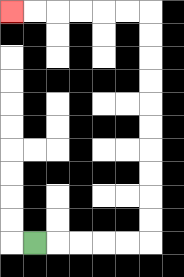{'start': '[1, 10]', 'end': '[0, 0]', 'path_directions': 'R,R,R,R,R,U,U,U,U,U,U,U,U,U,U,L,L,L,L,L,L', 'path_coordinates': '[[1, 10], [2, 10], [3, 10], [4, 10], [5, 10], [6, 10], [6, 9], [6, 8], [6, 7], [6, 6], [6, 5], [6, 4], [6, 3], [6, 2], [6, 1], [6, 0], [5, 0], [4, 0], [3, 0], [2, 0], [1, 0], [0, 0]]'}